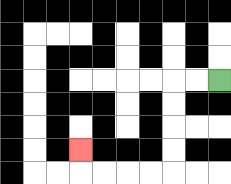{'start': '[9, 3]', 'end': '[3, 6]', 'path_directions': 'L,L,D,D,D,D,L,L,L,L,U', 'path_coordinates': '[[9, 3], [8, 3], [7, 3], [7, 4], [7, 5], [7, 6], [7, 7], [6, 7], [5, 7], [4, 7], [3, 7], [3, 6]]'}